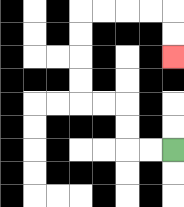{'start': '[7, 6]', 'end': '[7, 2]', 'path_directions': 'L,L,U,U,L,L,U,U,U,U,R,R,R,R,D,D', 'path_coordinates': '[[7, 6], [6, 6], [5, 6], [5, 5], [5, 4], [4, 4], [3, 4], [3, 3], [3, 2], [3, 1], [3, 0], [4, 0], [5, 0], [6, 0], [7, 0], [7, 1], [7, 2]]'}